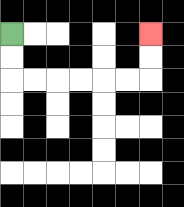{'start': '[0, 1]', 'end': '[6, 1]', 'path_directions': 'D,D,R,R,R,R,R,R,U,U', 'path_coordinates': '[[0, 1], [0, 2], [0, 3], [1, 3], [2, 3], [3, 3], [4, 3], [5, 3], [6, 3], [6, 2], [6, 1]]'}